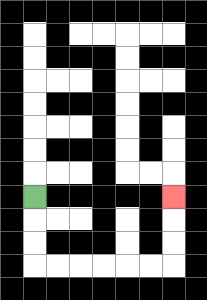{'start': '[1, 8]', 'end': '[7, 8]', 'path_directions': 'D,D,D,R,R,R,R,R,R,U,U,U', 'path_coordinates': '[[1, 8], [1, 9], [1, 10], [1, 11], [2, 11], [3, 11], [4, 11], [5, 11], [6, 11], [7, 11], [7, 10], [7, 9], [7, 8]]'}